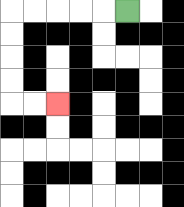{'start': '[5, 0]', 'end': '[2, 4]', 'path_directions': 'L,L,L,L,L,D,D,D,D,R,R', 'path_coordinates': '[[5, 0], [4, 0], [3, 0], [2, 0], [1, 0], [0, 0], [0, 1], [0, 2], [0, 3], [0, 4], [1, 4], [2, 4]]'}